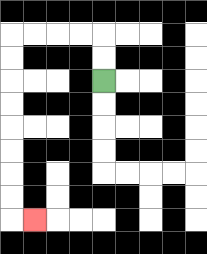{'start': '[4, 3]', 'end': '[1, 9]', 'path_directions': 'U,U,L,L,L,L,D,D,D,D,D,D,D,D,R', 'path_coordinates': '[[4, 3], [4, 2], [4, 1], [3, 1], [2, 1], [1, 1], [0, 1], [0, 2], [0, 3], [0, 4], [0, 5], [0, 6], [0, 7], [0, 8], [0, 9], [1, 9]]'}